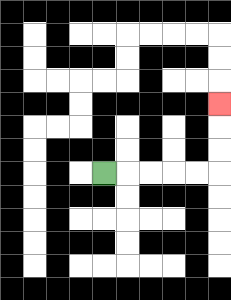{'start': '[4, 7]', 'end': '[9, 4]', 'path_directions': 'R,R,R,R,R,U,U,U', 'path_coordinates': '[[4, 7], [5, 7], [6, 7], [7, 7], [8, 7], [9, 7], [9, 6], [9, 5], [9, 4]]'}